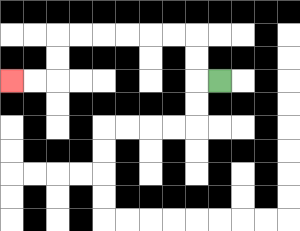{'start': '[9, 3]', 'end': '[0, 3]', 'path_directions': 'L,U,U,L,L,L,L,L,L,D,D,L,L', 'path_coordinates': '[[9, 3], [8, 3], [8, 2], [8, 1], [7, 1], [6, 1], [5, 1], [4, 1], [3, 1], [2, 1], [2, 2], [2, 3], [1, 3], [0, 3]]'}